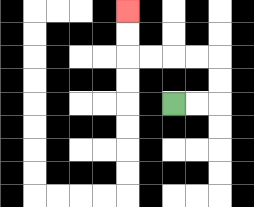{'start': '[7, 4]', 'end': '[5, 0]', 'path_directions': 'R,R,U,U,L,L,L,L,U,U', 'path_coordinates': '[[7, 4], [8, 4], [9, 4], [9, 3], [9, 2], [8, 2], [7, 2], [6, 2], [5, 2], [5, 1], [5, 0]]'}